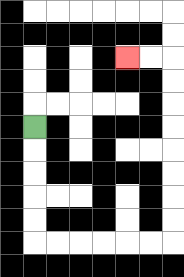{'start': '[1, 5]', 'end': '[5, 2]', 'path_directions': 'D,D,D,D,D,R,R,R,R,R,R,U,U,U,U,U,U,U,U,L,L', 'path_coordinates': '[[1, 5], [1, 6], [1, 7], [1, 8], [1, 9], [1, 10], [2, 10], [3, 10], [4, 10], [5, 10], [6, 10], [7, 10], [7, 9], [7, 8], [7, 7], [7, 6], [7, 5], [7, 4], [7, 3], [7, 2], [6, 2], [5, 2]]'}